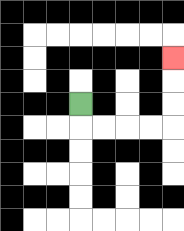{'start': '[3, 4]', 'end': '[7, 2]', 'path_directions': 'D,R,R,R,R,U,U,U', 'path_coordinates': '[[3, 4], [3, 5], [4, 5], [5, 5], [6, 5], [7, 5], [7, 4], [7, 3], [7, 2]]'}